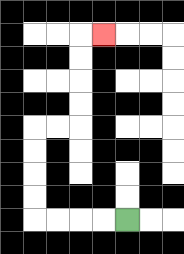{'start': '[5, 9]', 'end': '[4, 1]', 'path_directions': 'L,L,L,L,U,U,U,U,R,R,U,U,U,U,R', 'path_coordinates': '[[5, 9], [4, 9], [3, 9], [2, 9], [1, 9], [1, 8], [1, 7], [1, 6], [1, 5], [2, 5], [3, 5], [3, 4], [3, 3], [3, 2], [3, 1], [4, 1]]'}